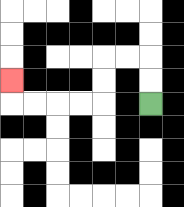{'start': '[6, 4]', 'end': '[0, 3]', 'path_directions': 'U,U,L,L,D,D,L,L,L,L,U', 'path_coordinates': '[[6, 4], [6, 3], [6, 2], [5, 2], [4, 2], [4, 3], [4, 4], [3, 4], [2, 4], [1, 4], [0, 4], [0, 3]]'}